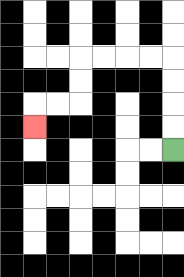{'start': '[7, 6]', 'end': '[1, 5]', 'path_directions': 'U,U,U,U,L,L,L,L,D,D,L,L,D', 'path_coordinates': '[[7, 6], [7, 5], [7, 4], [7, 3], [7, 2], [6, 2], [5, 2], [4, 2], [3, 2], [3, 3], [3, 4], [2, 4], [1, 4], [1, 5]]'}